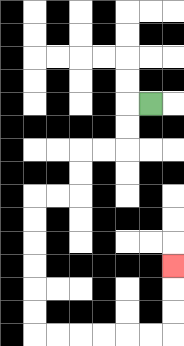{'start': '[6, 4]', 'end': '[7, 11]', 'path_directions': 'L,D,D,L,L,D,D,L,L,D,D,D,D,D,D,R,R,R,R,R,R,U,U,U', 'path_coordinates': '[[6, 4], [5, 4], [5, 5], [5, 6], [4, 6], [3, 6], [3, 7], [3, 8], [2, 8], [1, 8], [1, 9], [1, 10], [1, 11], [1, 12], [1, 13], [1, 14], [2, 14], [3, 14], [4, 14], [5, 14], [6, 14], [7, 14], [7, 13], [7, 12], [7, 11]]'}